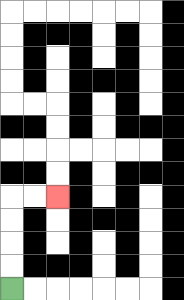{'start': '[0, 12]', 'end': '[2, 8]', 'path_directions': 'U,U,U,U,R,R', 'path_coordinates': '[[0, 12], [0, 11], [0, 10], [0, 9], [0, 8], [1, 8], [2, 8]]'}